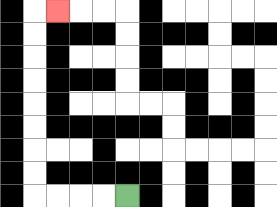{'start': '[5, 8]', 'end': '[2, 0]', 'path_directions': 'L,L,L,L,U,U,U,U,U,U,U,U,R', 'path_coordinates': '[[5, 8], [4, 8], [3, 8], [2, 8], [1, 8], [1, 7], [1, 6], [1, 5], [1, 4], [1, 3], [1, 2], [1, 1], [1, 0], [2, 0]]'}